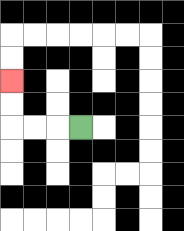{'start': '[3, 5]', 'end': '[0, 3]', 'path_directions': 'L,L,L,U,U', 'path_coordinates': '[[3, 5], [2, 5], [1, 5], [0, 5], [0, 4], [0, 3]]'}